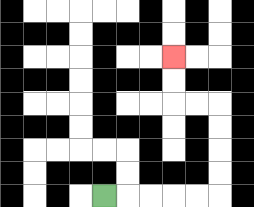{'start': '[4, 8]', 'end': '[7, 2]', 'path_directions': 'R,R,R,R,R,U,U,U,U,L,L,U,U', 'path_coordinates': '[[4, 8], [5, 8], [6, 8], [7, 8], [8, 8], [9, 8], [9, 7], [9, 6], [9, 5], [9, 4], [8, 4], [7, 4], [7, 3], [7, 2]]'}